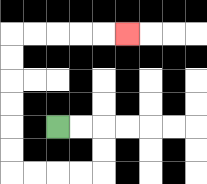{'start': '[2, 5]', 'end': '[5, 1]', 'path_directions': 'R,R,D,D,L,L,L,L,U,U,U,U,U,U,R,R,R,R,R', 'path_coordinates': '[[2, 5], [3, 5], [4, 5], [4, 6], [4, 7], [3, 7], [2, 7], [1, 7], [0, 7], [0, 6], [0, 5], [0, 4], [0, 3], [0, 2], [0, 1], [1, 1], [2, 1], [3, 1], [4, 1], [5, 1]]'}